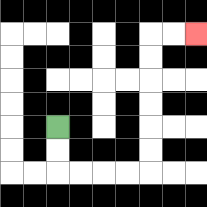{'start': '[2, 5]', 'end': '[8, 1]', 'path_directions': 'D,D,R,R,R,R,U,U,U,U,U,U,R,R', 'path_coordinates': '[[2, 5], [2, 6], [2, 7], [3, 7], [4, 7], [5, 7], [6, 7], [6, 6], [6, 5], [6, 4], [6, 3], [6, 2], [6, 1], [7, 1], [8, 1]]'}